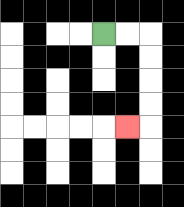{'start': '[4, 1]', 'end': '[5, 5]', 'path_directions': 'R,R,D,D,D,D,L', 'path_coordinates': '[[4, 1], [5, 1], [6, 1], [6, 2], [6, 3], [6, 4], [6, 5], [5, 5]]'}